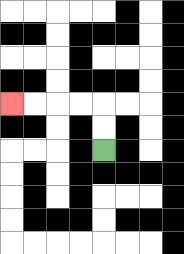{'start': '[4, 6]', 'end': '[0, 4]', 'path_directions': 'U,U,L,L,L,L', 'path_coordinates': '[[4, 6], [4, 5], [4, 4], [3, 4], [2, 4], [1, 4], [0, 4]]'}